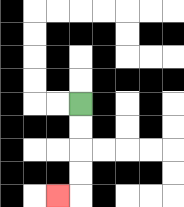{'start': '[3, 4]', 'end': '[2, 8]', 'path_directions': 'D,D,D,D,L', 'path_coordinates': '[[3, 4], [3, 5], [3, 6], [3, 7], [3, 8], [2, 8]]'}